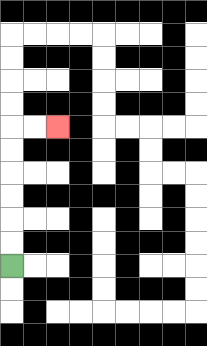{'start': '[0, 11]', 'end': '[2, 5]', 'path_directions': 'U,U,U,U,U,U,R,R', 'path_coordinates': '[[0, 11], [0, 10], [0, 9], [0, 8], [0, 7], [0, 6], [0, 5], [1, 5], [2, 5]]'}